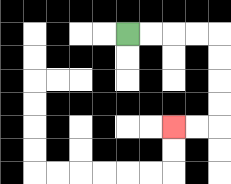{'start': '[5, 1]', 'end': '[7, 5]', 'path_directions': 'R,R,R,R,D,D,D,D,L,L', 'path_coordinates': '[[5, 1], [6, 1], [7, 1], [8, 1], [9, 1], [9, 2], [9, 3], [9, 4], [9, 5], [8, 5], [7, 5]]'}